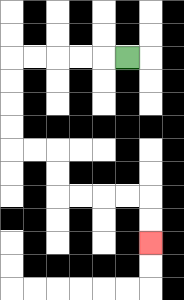{'start': '[5, 2]', 'end': '[6, 10]', 'path_directions': 'L,L,L,L,L,D,D,D,D,R,R,D,D,R,R,R,R,D,D', 'path_coordinates': '[[5, 2], [4, 2], [3, 2], [2, 2], [1, 2], [0, 2], [0, 3], [0, 4], [0, 5], [0, 6], [1, 6], [2, 6], [2, 7], [2, 8], [3, 8], [4, 8], [5, 8], [6, 8], [6, 9], [6, 10]]'}